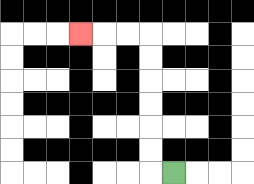{'start': '[7, 7]', 'end': '[3, 1]', 'path_directions': 'L,U,U,U,U,U,U,L,L,L', 'path_coordinates': '[[7, 7], [6, 7], [6, 6], [6, 5], [6, 4], [6, 3], [6, 2], [6, 1], [5, 1], [4, 1], [3, 1]]'}